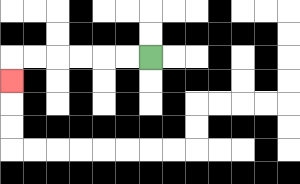{'start': '[6, 2]', 'end': '[0, 3]', 'path_directions': 'L,L,L,L,L,L,D', 'path_coordinates': '[[6, 2], [5, 2], [4, 2], [3, 2], [2, 2], [1, 2], [0, 2], [0, 3]]'}